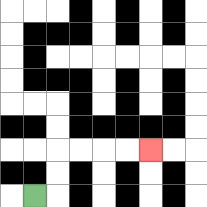{'start': '[1, 8]', 'end': '[6, 6]', 'path_directions': 'R,U,U,R,R,R,R', 'path_coordinates': '[[1, 8], [2, 8], [2, 7], [2, 6], [3, 6], [4, 6], [5, 6], [6, 6]]'}